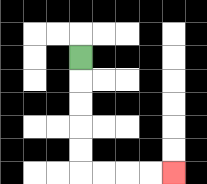{'start': '[3, 2]', 'end': '[7, 7]', 'path_directions': 'D,D,D,D,D,R,R,R,R', 'path_coordinates': '[[3, 2], [3, 3], [3, 4], [3, 5], [3, 6], [3, 7], [4, 7], [5, 7], [6, 7], [7, 7]]'}